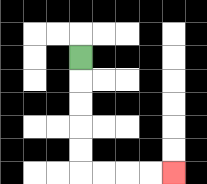{'start': '[3, 2]', 'end': '[7, 7]', 'path_directions': 'D,D,D,D,D,R,R,R,R', 'path_coordinates': '[[3, 2], [3, 3], [3, 4], [3, 5], [3, 6], [3, 7], [4, 7], [5, 7], [6, 7], [7, 7]]'}